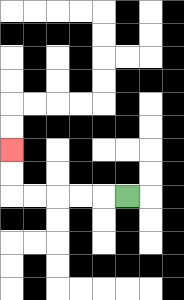{'start': '[5, 8]', 'end': '[0, 6]', 'path_directions': 'L,L,L,L,L,U,U', 'path_coordinates': '[[5, 8], [4, 8], [3, 8], [2, 8], [1, 8], [0, 8], [0, 7], [0, 6]]'}